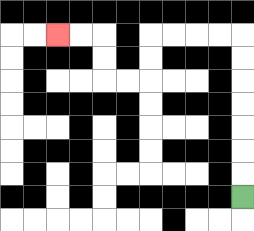{'start': '[10, 8]', 'end': '[2, 1]', 'path_directions': 'U,U,U,U,U,U,U,L,L,L,L,D,D,L,L,U,U,L,L', 'path_coordinates': '[[10, 8], [10, 7], [10, 6], [10, 5], [10, 4], [10, 3], [10, 2], [10, 1], [9, 1], [8, 1], [7, 1], [6, 1], [6, 2], [6, 3], [5, 3], [4, 3], [4, 2], [4, 1], [3, 1], [2, 1]]'}